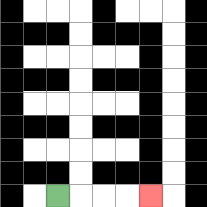{'start': '[2, 8]', 'end': '[6, 8]', 'path_directions': 'R,R,R,R', 'path_coordinates': '[[2, 8], [3, 8], [4, 8], [5, 8], [6, 8]]'}